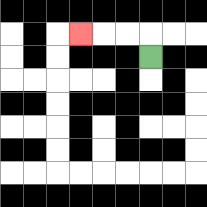{'start': '[6, 2]', 'end': '[3, 1]', 'path_directions': 'U,L,L,L', 'path_coordinates': '[[6, 2], [6, 1], [5, 1], [4, 1], [3, 1]]'}